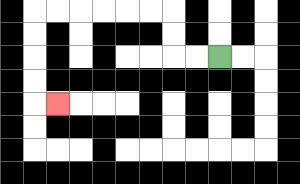{'start': '[9, 2]', 'end': '[2, 4]', 'path_directions': 'L,L,U,U,L,L,L,L,L,L,D,D,D,D,R', 'path_coordinates': '[[9, 2], [8, 2], [7, 2], [7, 1], [7, 0], [6, 0], [5, 0], [4, 0], [3, 0], [2, 0], [1, 0], [1, 1], [1, 2], [1, 3], [1, 4], [2, 4]]'}